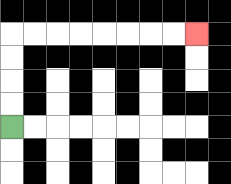{'start': '[0, 5]', 'end': '[8, 1]', 'path_directions': 'U,U,U,U,R,R,R,R,R,R,R,R', 'path_coordinates': '[[0, 5], [0, 4], [0, 3], [0, 2], [0, 1], [1, 1], [2, 1], [3, 1], [4, 1], [5, 1], [6, 1], [7, 1], [8, 1]]'}